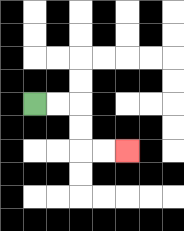{'start': '[1, 4]', 'end': '[5, 6]', 'path_directions': 'R,R,D,D,R,R', 'path_coordinates': '[[1, 4], [2, 4], [3, 4], [3, 5], [3, 6], [4, 6], [5, 6]]'}